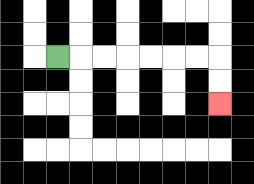{'start': '[2, 2]', 'end': '[9, 4]', 'path_directions': 'R,R,R,R,R,R,R,D,D', 'path_coordinates': '[[2, 2], [3, 2], [4, 2], [5, 2], [6, 2], [7, 2], [8, 2], [9, 2], [9, 3], [9, 4]]'}